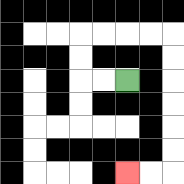{'start': '[5, 3]', 'end': '[5, 7]', 'path_directions': 'L,L,U,U,R,R,R,R,D,D,D,D,D,D,L,L', 'path_coordinates': '[[5, 3], [4, 3], [3, 3], [3, 2], [3, 1], [4, 1], [5, 1], [6, 1], [7, 1], [7, 2], [7, 3], [7, 4], [7, 5], [7, 6], [7, 7], [6, 7], [5, 7]]'}